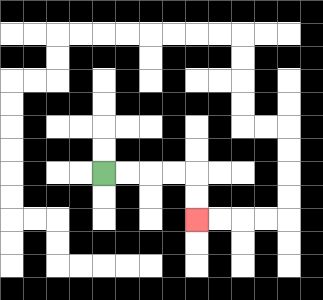{'start': '[4, 7]', 'end': '[8, 9]', 'path_directions': 'R,R,R,R,D,D', 'path_coordinates': '[[4, 7], [5, 7], [6, 7], [7, 7], [8, 7], [8, 8], [8, 9]]'}